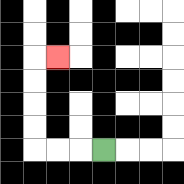{'start': '[4, 6]', 'end': '[2, 2]', 'path_directions': 'L,L,L,U,U,U,U,R', 'path_coordinates': '[[4, 6], [3, 6], [2, 6], [1, 6], [1, 5], [1, 4], [1, 3], [1, 2], [2, 2]]'}